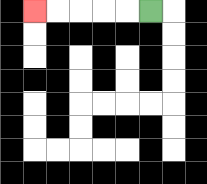{'start': '[6, 0]', 'end': '[1, 0]', 'path_directions': 'L,L,L,L,L', 'path_coordinates': '[[6, 0], [5, 0], [4, 0], [3, 0], [2, 0], [1, 0]]'}